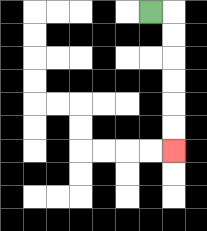{'start': '[6, 0]', 'end': '[7, 6]', 'path_directions': 'R,D,D,D,D,D,D', 'path_coordinates': '[[6, 0], [7, 0], [7, 1], [7, 2], [7, 3], [7, 4], [7, 5], [7, 6]]'}